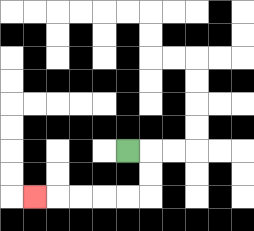{'start': '[5, 6]', 'end': '[1, 8]', 'path_directions': 'R,D,D,L,L,L,L,L', 'path_coordinates': '[[5, 6], [6, 6], [6, 7], [6, 8], [5, 8], [4, 8], [3, 8], [2, 8], [1, 8]]'}